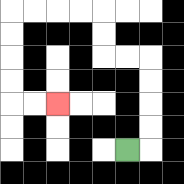{'start': '[5, 6]', 'end': '[2, 4]', 'path_directions': 'R,U,U,U,U,L,L,U,U,L,L,L,L,D,D,D,D,R,R', 'path_coordinates': '[[5, 6], [6, 6], [6, 5], [6, 4], [6, 3], [6, 2], [5, 2], [4, 2], [4, 1], [4, 0], [3, 0], [2, 0], [1, 0], [0, 0], [0, 1], [0, 2], [0, 3], [0, 4], [1, 4], [2, 4]]'}